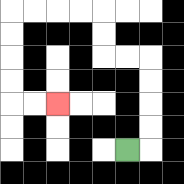{'start': '[5, 6]', 'end': '[2, 4]', 'path_directions': 'R,U,U,U,U,L,L,U,U,L,L,L,L,D,D,D,D,R,R', 'path_coordinates': '[[5, 6], [6, 6], [6, 5], [6, 4], [6, 3], [6, 2], [5, 2], [4, 2], [4, 1], [4, 0], [3, 0], [2, 0], [1, 0], [0, 0], [0, 1], [0, 2], [0, 3], [0, 4], [1, 4], [2, 4]]'}